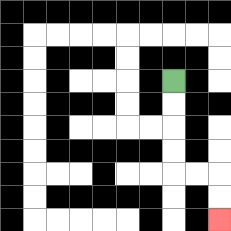{'start': '[7, 3]', 'end': '[9, 9]', 'path_directions': 'D,D,D,D,R,R,D,D', 'path_coordinates': '[[7, 3], [7, 4], [7, 5], [7, 6], [7, 7], [8, 7], [9, 7], [9, 8], [9, 9]]'}